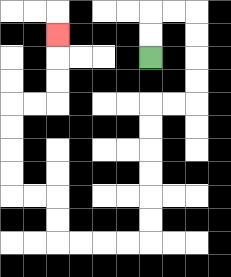{'start': '[6, 2]', 'end': '[2, 1]', 'path_directions': 'U,U,R,R,D,D,D,D,L,L,D,D,D,D,D,D,L,L,L,L,U,U,L,L,U,U,U,U,R,R,U,U,U', 'path_coordinates': '[[6, 2], [6, 1], [6, 0], [7, 0], [8, 0], [8, 1], [8, 2], [8, 3], [8, 4], [7, 4], [6, 4], [6, 5], [6, 6], [6, 7], [6, 8], [6, 9], [6, 10], [5, 10], [4, 10], [3, 10], [2, 10], [2, 9], [2, 8], [1, 8], [0, 8], [0, 7], [0, 6], [0, 5], [0, 4], [1, 4], [2, 4], [2, 3], [2, 2], [2, 1]]'}